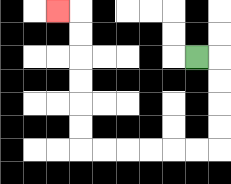{'start': '[8, 2]', 'end': '[2, 0]', 'path_directions': 'R,D,D,D,D,L,L,L,L,L,L,U,U,U,U,U,U,L', 'path_coordinates': '[[8, 2], [9, 2], [9, 3], [9, 4], [9, 5], [9, 6], [8, 6], [7, 6], [6, 6], [5, 6], [4, 6], [3, 6], [3, 5], [3, 4], [3, 3], [3, 2], [3, 1], [3, 0], [2, 0]]'}